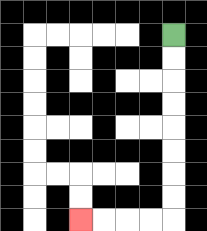{'start': '[7, 1]', 'end': '[3, 9]', 'path_directions': 'D,D,D,D,D,D,D,D,L,L,L,L', 'path_coordinates': '[[7, 1], [7, 2], [7, 3], [7, 4], [7, 5], [7, 6], [7, 7], [7, 8], [7, 9], [6, 9], [5, 9], [4, 9], [3, 9]]'}